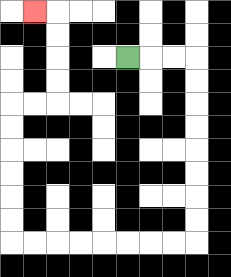{'start': '[5, 2]', 'end': '[1, 0]', 'path_directions': 'R,R,R,D,D,D,D,D,D,D,D,L,L,L,L,L,L,L,L,U,U,U,U,U,U,R,R,U,U,U,U,L', 'path_coordinates': '[[5, 2], [6, 2], [7, 2], [8, 2], [8, 3], [8, 4], [8, 5], [8, 6], [8, 7], [8, 8], [8, 9], [8, 10], [7, 10], [6, 10], [5, 10], [4, 10], [3, 10], [2, 10], [1, 10], [0, 10], [0, 9], [0, 8], [0, 7], [0, 6], [0, 5], [0, 4], [1, 4], [2, 4], [2, 3], [2, 2], [2, 1], [2, 0], [1, 0]]'}